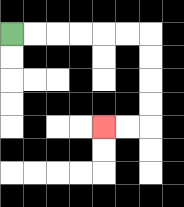{'start': '[0, 1]', 'end': '[4, 5]', 'path_directions': 'R,R,R,R,R,R,D,D,D,D,L,L', 'path_coordinates': '[[0, 1], [1, 1], [2, 1], [3, 1], [4, 1], [5, 1], [6, 1], [6, 2], [6, 3], [6, 4], [6, 5], [5, 5], [4, 5]]'}